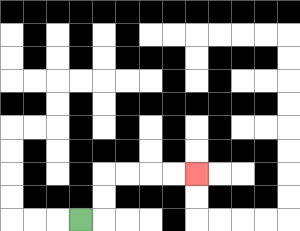{'start': '[3, 9]', 'end': '[8, 7]', 'path_directions': 'R,U,U,R,R,R,R', 'path_coordinates': '[[3, 9], [4, 9], [4, 8], [4, 7], [5, 7], [6, 7], [7, 7], [8, 7]]'}